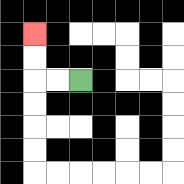{'start': '[3, 3]', 'end': '[1, 1]', 'path_directions': 'L,L,U,U', 'path_coordinates': '[[3, 3], [2, 3], [1, 3], [1, 2], [1, 1]]'}